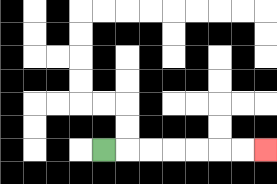{'start': '[4, 6]', 'end': '[11, 6]', 'path_directions': 'R,R,R,R,R,R,R', 'path_coordinates': '[[4, 6], [5, 6], [6, 6], [7, 6], [8, 6], [9, 6], [10, 6], [11, 6]]'}